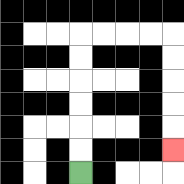{'start': '[3, 7]', 'end': '[7, 6]', 'path_directions': 'U,U,U,U,U,U,R,R,R,R,D,D,D,D,D', 'path_coordinates': '[[3, 7], [3, 6], [3, 5], [3, 4], [3, 3], [3, 2], [3, 1], [4, 1], [5, 1], [6, 1], [7, 1], [7, 2], [7, 3], [7, 4], [7, 5], [7, 6]]'}